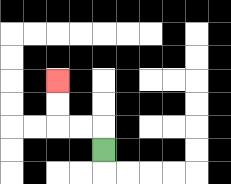{'start': '[4, 6]', 'end': '[2, 3]', 'path_directions': 'U,L,L,U,U', 'path_coordinates': '[[4, 6], [4, 5], [3, 5], [2, 5], [2, 4], [2, 3]]'}